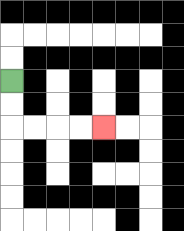{'start': '[0, 3]', 'end': '[4, 5]', 'path_directions': 'D,D,R,R,R,R', 'path_coordinates': '[[0, 3], [0, 4], [0, 5], [1, 5], [2, 5], [3, 5], [4, 5]]'}